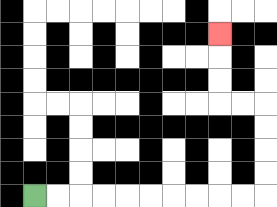{'start': '[1, 8]', 'end': '[9, 1]', 'path_directions': 'R,R,R,R,R,R,R,R,R,R,U,U,U,U,L,L,U,U,U', 'path_coordinates': '[[1, 8], [2, 8], [3, 8], [4, 8], [5, 8], [6, 8], [7, 8], [8, 8], [9, 8], [10, 8], [11, 8], [11, 7], [11, 6], [11, 5], [11, 4], [10, 4], [9, 4], [9, 3], [9, 2], [9, 1]]'}